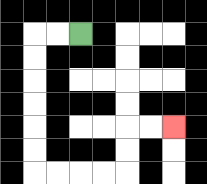{'start': '[3, 1]', 'end': '[7, 5]', 'path_directions': 'L,L,D,D,D,D,D,D,R,R,R,R,U,U,R,R', 'path_coordinates': '[[3, 1], [2, 1], [1, 1], [1, 2], [1, 3], [1, 4], [1, 5], [1, 6], [1, 7], [2, 7], [3, 7], [4, 7], [5, 7], [5, 6], [5, 5], [6, 5], [7, 5]]'}